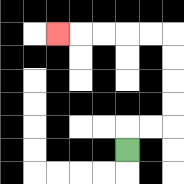{'start': '[5, 6]', 'end': '[2, 1]', 'path_directions': 'U,R,R,U,U,U,U,L,L,L,L,L', 'path_coordinates': '[[5, 6], [5, 5], [6, 5], [7, 5], [7, 4], [7, 3], [7, 2], [7, 1], [6, 1], [5, 1], [4, 1], [3, 1], [2, 1]]'}